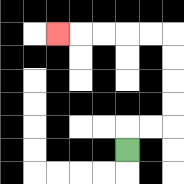{'start': '[5, 6]', 'end': '[2, 1]', 'path_directions': 'U,R,R,U,U,U,U,L,L,L,L,L', 'path_coordinates': '[[5, 6], [5, 5], [6, 5], [7, 5], [7, 4], [7, 3], [7, 2], [7, 1], [6, 1], [5, 1], [4, 1], [3, 1], [2, 1]]'}